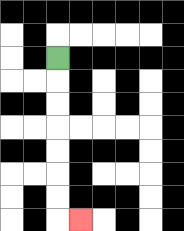{'start': '[2, 2]', 'end': '[3, 9]', 'path_directions': 'D,D,D,D,D,D,D,R', 'path_coordinates': '[[2, 2], [2, 3], [2, 4], [2, 5], [2, 6], [2, 7], [2, 8], [2, 9], [3, 9]]'}